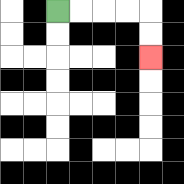{'start': '[2, 0]', 'end': '[6, 2]', 'path_directions': 'R,R,R,R,D,D', 'path_coordinates': '[[2, 0], [3, 0], [4, 0], [5, 0], [6, 0], [6, 1], [6, 2]]'}